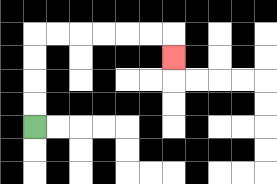{'start': '[1, 5]', 'end': '[7, 2]', 'path_directions': 'U,U,U,U,R,R,R,R,R,R,D', 'path_coordinates': '[[1, 5], [1, 4], [1, 3], [1, 2], [1, 1], [2, 1], [3, 1], [4, 1], [5, 1], [6, 1], [7, 1], [7, 2]]'}